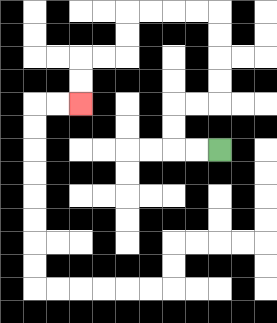{'start': '[9, 6]', 'end': '[3, 4]', 'path_directions': 'L,L,U,U,R,R,U,U,U,U,L,L,L,L,D,D,L,L,D,D', 'path_coordinates': '[[9, 6], [8, 6], [7, 6], [7, 5], [7, 4], [8, 4], [9, 4], [9, 3], [9, 2], [9, 1], [9, 0], [8, 0], [7, 0], [6, 0], [5, 0], [5, 1], [5, 2], [4, 2], [3, 2], [3, 3], [3, 4]]'}